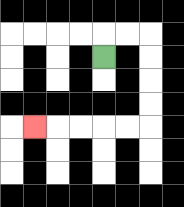{'start': '[4, 2]', 'end': '[1, 5]', 'path_directions': 'U,R,R,D,D,D,D,L,L,L,L,L', 'path_coordinates': '[[4, 2], [4, 1], [5, 1], [6, 1], [6, 2], [6, 3], [6, 4], [6, 5], [5, 5], [4, 5], [3, 5], [2, 5], [1, 5]]'}